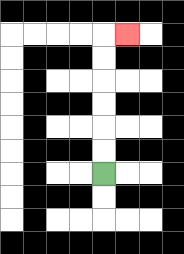{'start': '[4, 7]', 'end': '[5, 1]', 'path_directions': 'U,U,U,U,U,U,R', 'path_coordinates': '[[4, 7], [4, 6], [4, 5], [4, 4], [4, 3], [4, 2], [4, 1], [5, 1]]'}